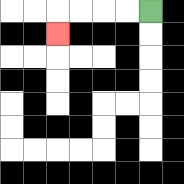{'start': '[6, 0]', 'end': '[2, 1]', 'path_directions': 'L,L,L,L,D', 'path_coordinates': '[[6, 0], [5, 0], [4, 0], [3, 0], [2, 0], [2, 1]]'}